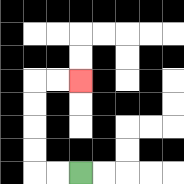{'start': '[3, 7]', 'end': '[3, 3]', 'path_directions': 'L,L,U,U,U,U,R,R', 'path_coordinates': '[[3, 7], [2, 7], [1, 7], [1, 6], [1, 5], [1, 4], [1, 3], [2, 3], [3, 3]]'}